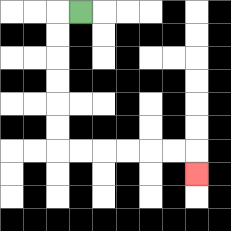{'start': '[3, 0]', 'end': '[8, 7]', 'path_directions': 'L,D,D,D,D,D,D,R,R,R,R,R,R,D', 'path_coordinates': '[[3, 0], [2, 0], [2, 1], [2, 2], [2, 3], [2, 4], [2, 5], [2, 6], [3, 6], [4, 6], [5, 6], [6, 6], [7, 6], [8, 6], [8, 7]]'}